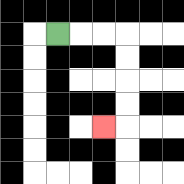{'start': '[2, 1]', 'end': '[4, 5]', 'path_directions': 'R,R,R,D,D,D,D,L', 'path_coordinates': '[[2, 1], [3, 1], [4, 1], [5, 1], [5, 2], [5, 3], [5, 4], [5, 5], [4, 5]]'}